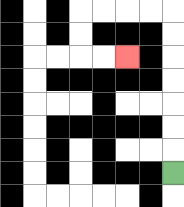{'start': '[7, 7]', 'end': '[5, 2]', 'path_directions': 'U,U,U,U,U,U,U,L,L,L,L,D,D,R,R', 'path_coordinates': '[[7, 7], [7, 6], [7, 5], [7, 4], [7, 3], [7, 2], [7, 1], [7, 0], [6, 0], [5, 0], [4, 0], [3, 0], [3, 1], [3, 2], [4, 2], [5, 2]]'}